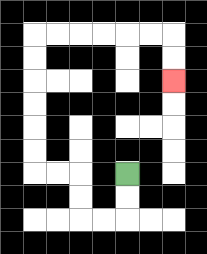{'start': '[5, 7]', 'end': '[7, 3]', 'path_directions': 'D,D,L,L,U,U,L,L,U,U,U,U,U,U,R,R,R,R,R,R,D,D', 'path_coordinates': '[[5, 7], [5, 8], [5, 9], [4, 9], [3, 9], [3, 8], [3, 7], [2, 7], [1, 7], [1, 6], [1, 5], [1, 4], [1, 3], [1, 2], [1, 1], [2, 1], [3, 1], [4, 1], [5, 1], [6, 1], [7, 1], [7, 2], [7, 3]]'}